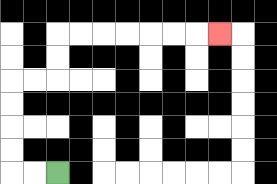{'start': '[2, 7]', 'end': '[9, 1]', 'path_directions': 'L,L,U,U,U,U,R,R,U,U,R,R,R,R,R,R,R', 'path_coordinates': '[[2, 7], [1, 7], [0, 7], [0, 6], [0, 5], [0, 4], [0, 3], [1, 3], [2, 3], [2, 2], [2, 1], [3, 1], [4, 1], [5, 1], [6, 1], [7, 1], [8, 1], [9, 1]]'}